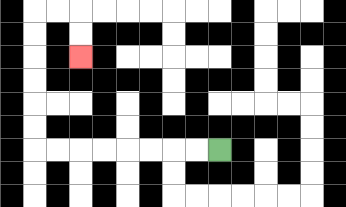{'start': '[9, 6]', 'end': '[3, 2]', 'path_directions': 'L,L,L,L,L,L,L,L,U,U,U,U,U,U,R,R,D,D', 'path_coordinates': '[[9, 6], [8, 6], [7, 6], [6, 6], [5, 6], [4, 6], [3, 6], [2, 6], [1, 6], [1, 5], [1, 4], [1, 3], [1, 2], [1, 1], [1, 0], [2, 0], [3, 0], [3, 1], [3, 2]]'}